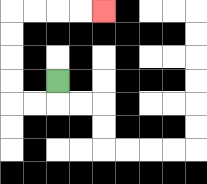{'start': '[2, 3]', 'end': '[4, 0]', 'path_directions': 'D,L,L,U,U,U,U,R,R,R,R', 'path_coordinates': '[[2, 3], [2, 4], [1, 4], [0, 4], [0, 3], [0, 2], [0, 1], [0, 0], [1, 0], [2, 0], [3, 0], [4, 0]]'}